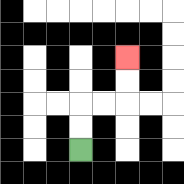{'start': '[3, 6]', 'end': '[5, 2]', 'path_directions': 'U,U,R,R,U,U', 'path_coordinates': '[[3, 6], [3, 5], [3, 4], [4, 4], [5, 4], [5, 3], [5, 2]]'}